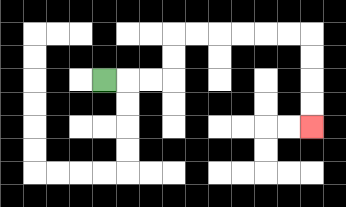{'start': '[4, 3]', 'end': '[13, 5]', 'path_directions': 'R,R,R,U,U,R,R,R,R,R,R,D,D,D,D', 'path_coordinates': '[[4, 3], [5, 3], [6, 3], [7, 3], [7, 2], [7, 1], [8, 1], [9, 1], [10, 1], [11, 1], [12, 1], [13, 1], [13, 2], [13, 3], [13, 4], [13, 5]]'}